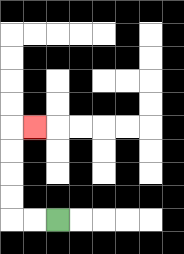{'start': '[2, 9]', 'end': '[1, 5]', 'path_directions': 'L,L,U,U,U,U,R', 'path_coordinates': '[[2, 9], [1, 9], [0, 9], [0, 8], [0, 7], [0, 6], [0, 5], [1, 5]]'}